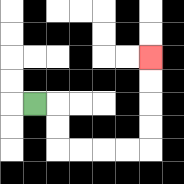{'start': '[1, 4]', 'end': '[6, 2]', 'path_directions': 'R,D,D,R,R,R,R,U,U,U,U', 'path_coordinates': '[[1, 4], [2, 4], [2, 5], [2, 6], [3, 6], [4, 6], [5, 6], [6, 6], [6, 5], [6, 4], [6, 3], [6, 2]]'}